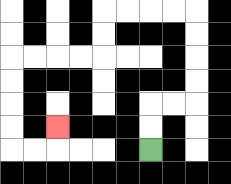{'start': '[6, 6]', 'end': '[2, 5]', 'path_directions': 'U,U,R,R,U,U,U,U,L,L,L,L,D,D,L,L,L,L,D,D,D,D,R,R,U', 'path_coordinates': '[[6, 6], [6, 5], [6, 4], [7, 4], [8, 4], [8, 3], [8, 2], [8, 1], [8, 0], [7, 0], [6, 0], [5, 0], [4, 0], [4, 1], [4, 2], [3, 2], [2, 2], [1, 2], [0, 2], [0, 3], [0, 4], [0, 5], [0, 6], [1, 6], [2, 6], [2, 5]]'}